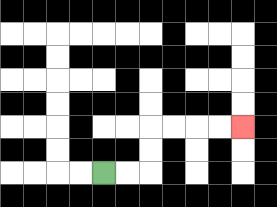{'start': '[4, 7]', 'end': '[10, 5]', 'path_directions': 'R,R,U,U,R,R,R,R', 'path_coordinates': '[[4, 7], [5, 7], [6, 7], [6, 6], [6, 5], [7, 5], [8, 5], [9, 5], [10, 5]]'}